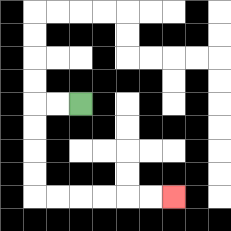{'start': '[3, 4]', 'end': '[7, 8]', 'path_directions': 'L,L,D,D,D,D,R,R,R,R,R,R', 'path_coordinates': '[[3, 4], [2, 4], [1, 4], [1, 5], [1, 6], [1, 7], [1, 8], [2, 8], [3, 8], [4, 8], [5, 8], [6, 8], [7, 8]]'}